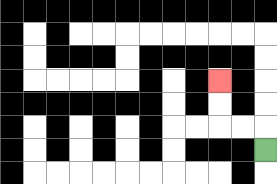{'start': '[11, 6]', 'end': '[9, 3]', 'path_directions': 'U,L,L,U,U', 'path_coordinates': '[[11, 6], [11, 5], [10, 5], [9, 5], [9, 4], [9, 3]]'}